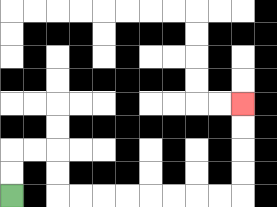{'start': '[0, 8]', 'end': '[10, 4]', 'path_directions': 'U,U,R,R,D,D,R,R,R,R,R,R,R,R,U,U,U,U', 'path_coordinates': '[[0, 8], [0, 7], [0, 6], [1, 6], [2, 6], [2, 7], [2, 8], [3, 8], [4, 8], [5, 8], [6, 8], [7, 8], [8, 8], [9, 8], [10, 8], [10, 7], [10, 6], [10, 5], [10, 4]]'}